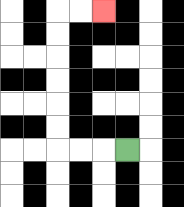{'start': '[5, 6]', 'end': '[4, 0]', 'path_directions': 'L,L,L,U,U,U,U,U,U,R,R', 'path_coordinates': '[[5, 6], [4, 6], [3, 6], [2, 6], [2, 5], [2, 4], [2, 3], [2, 2], [2, 1], [2, 0], [3, 0], [4, 0]]'}